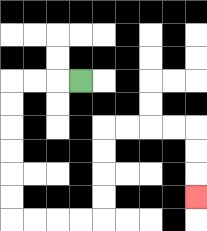{'start': '[3, 3]', 'end': '[8, 8]', 'path_directions': 'L,L,L,D,D,D,D,D,D,R,R,R,R,U,U,U,U,R,R,R,R,D,D,D', 'path_coordinates': '[[3, 3], [2, 3], [1, 3], [0, 3], [0, 4], [0, 5], [0, 6], [0, 7], [0, 8], [0, 9], [1, 9], [2, 9], [3, 9], [4, 9], [4, 8], [4, 7], [4, 6], [4, 5], [5, 5], [6, 5], [7, 5], [8, 5], [8, 6], [8, 7], [8, 8]]'}